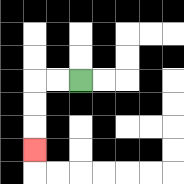{'start': '[3, 3]', 'end': '[1, 6]', 'path_directions': 'L,L,D,D,D', 'path_coordinates': '[[3, 3], [2, 3], [1, 3], [1, 4], [1, 5], [1, 6]]'}